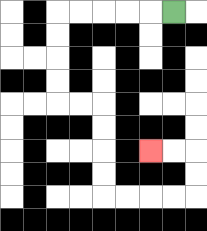{'start': '[7, 0]', 'end': '[6, 6]', 'path_directions': 'L,L,L,L,L,D,D,D,D,R,R,D,D,D,D,R,R,R,R,U,U,L,L', 'path_coordinates': '[[7, 0], [6, 0], [5, 0], [4, 0], [3, 0], [2, 0], [2, 1], [2, 2], [2, 3], [2, 4], [3, 4], [4, 4], [4, 5], [4, 6], [4, 7], [4, 8], [5, 8], [6, 8], [7, 8], [8, 8], [8, 7], [8, 6], [7, 6], [6, 6]]'}